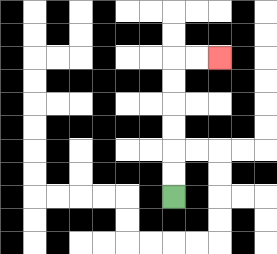{'start': '[7, 8]', 'end': '[9, 2]', 'path_directions': 'U,U,U,U,U,U,R,R', 'path_coordinates': '[[7, 8], [7, 7], [7, 6], [7, 5], [7, 4], [7, 3], [7, 2], [8, 2], [9, 2]]'}